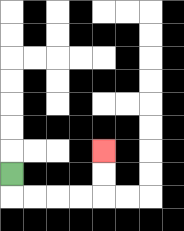{'start': '[0, 7]', 'end': '[4, 6]', 'path_directions': 'D,R,R,R,R,U,U', 'path_coordinates': '[[0, 7], [0, 8], [1, 8], [2, 8], [3, 8], [4, 8], [4, 7], [4, 6]]'}